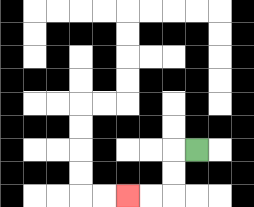{'start': '[8, 6]', 'end': '[5, 8]', 'path_directions': 'L,D,D,L,L', 'path_coordinates': '[[8, 6], [7, 6], [7, 7], [7, 8], [6, 8], [5, 8]]'}